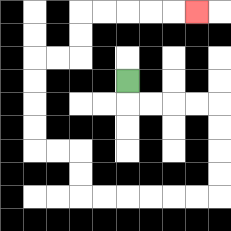{'start': '[5, 3]', 'end': '[8, 0]', 'path_directions': 'D,R,R,R,R,D,D,D,D,L,L,L,L,L,L,U,U,L,L,U,U,U,U,R,R,U,U,R,R,R,R,R', 'path_coordinates': '[[5, 3], [5, 4], [6, 4], [7, 4], [8, 4], [9, 4], [9, 5], [9, 6], [9, 7], [9, 8], [8, 8], [7, 8], [6, 8], [5, 8], [4, 8], [3, 8], [3, 7], [3, 6], [2, 6], [1, 6], [1, 5], [1, 4], [1, 3], [1, 2], [2, 2], [3, 2], [3, 1], [3, 0], [4, 0], [5, 0], [6, 0], [7, 0], [8, 0]]'}